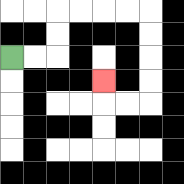{'start': '[0, 2]', 'end': '[4, 3]', 'path_directions': 'R,R,U,U,R,R,R,R,D,D,D,D,L,L,U', 'path_coordinates': '[[0, 2], [1, 2], [2, 2], [2, 1], [2, 0], [3, 0], [4, 0], [5, 0], [6, 0], [6, 1], [6, 2], [6, 3], [6, 4], [5, 4], [4, 4], [4, 3]]'}